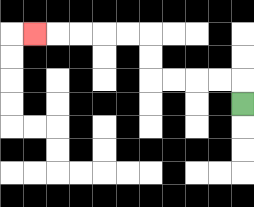{'start': '[10, 4]', 'end': '[1, 1]', 'path_directions': 'U,L,L,L,L,U,U,L,L,L,L,L', 'path_coordinates': '[[10, 4], [10, 3], [9, 3], [8, 3], [7, 3], [6, 3], [6, 2], [6, 1], [5, 1], [4, 1], [3, 1], [2, 1], [1, 1]]'}